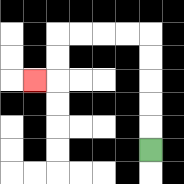{'start': '[6, 6]', 'end': '[1, 3]', 'path_directions': 'U,U,U,U,U,L,L,L,L,D,D,L', 'path_coordinates': '[[6, 6], [6, 5], [6, 4], [6, 3], [6, 2], [6, 1], [5, 1], [4, 1], [3, 1], [2, 1], [2, 2], [2, 3], [1, 3]]'}